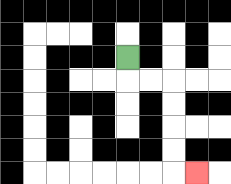{'start': '[5, 2]', 'end': '[8, 7]', 'path_directions': 'D,R,R,D,D,D,D,R', 'path_coordinates': '[[5, 2], [5, 3], [6, 3], [7, 3], [7, 4], [7, 5], [7, 6], [7, 7], [8, 7]]'}